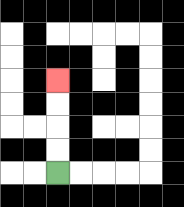{'start': '[2, 7]', 'end': '[2, 3]', 'path_directions': 'U,U,U,U', 'path_coordinates': '[[2, 7], [2, 6], [2, 5], [2, 4], [2, 3]]'}